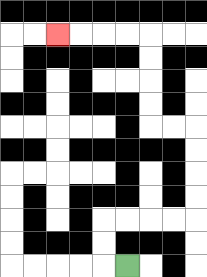{'start': '[5, 11]', 'end': '[2, 1]', 'path_directions': 'L,U,U,R,R,R,R,U,U,U,U,L,L,U,U,U,U,L,L,L,L', 'path_coordinates': '[[5, 11], [4, 11], [4, 10], [4, 9], [5, 9], [6, 9], [7, 9], [8, 9], [8, 8], [8, 7], [8, 6], [8, 5], [7, 5], [6, 5], [6, 4], [6, 3], [6, 2], [6, 1], [5, 1], [4, 1], [3, 1], [2, 1]]'}